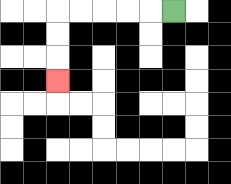{'start': '[7, 0]', 'end': '[2, 3]', 'path_directions': 'L,L,L,L,L,D,D,D', 'path_coordinates': '[[7, 0], [6, 0], [5, 0], [4, 0], [3, 0], [2, 0], [2, 1], [2, 2], [2, 3]]'}